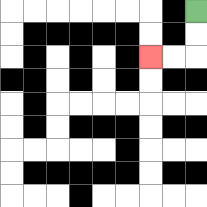{'start': '[8, 0]', 'end': '[6, 2]', 'path_directions': 'D,D,L,L', 'path_coordinates': '[[8, 0], [8, 1], [8, 2], [7, 2], [6, 2]]'}